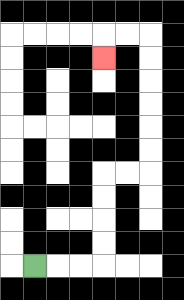{'start': '[1, 11]', 'end': '[4, 2]', 'path_directions': 'R,R,R,U,U,U,U,R,R,U,U,U,U,U,U,L,L,D', 'path_coordinates': '[[1, 11], [2, 11], [3, 11], [4, 11], [4, 10], [4, 9], [4, 8], [4, 7], [5, 7], [6, 7], [6, 6], [6, 5], [6, 4], [6, 3], [6, 2], [6, 1], [5, 1], [4, 1], [4, 2]]'}